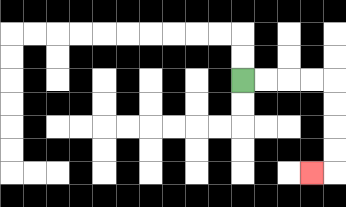{'start': '[10, 3]', 'end': '[13, 7]', 'path_directions': 'R,R,R,R,D,D,D,D,L', 'path_coordinates': '[[10, 3], [11, 3], [12, 3], [13, 3], [14, 3], [14, 4], [14, 5], [14, 6], [14, 7], [13, 7]]'}